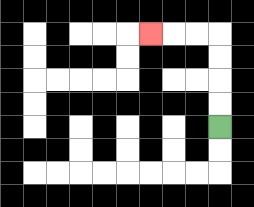{'start': '[9, 5]', 'end': '[6, 1]', 'path_directions': 'U,U,U,U,L,L,L', 'path_coordinates': '[[9, 5], [9, 4], [9, 3], [9, 2], [9, 1], [8, 1], [7, 1], [6, 1]]'}